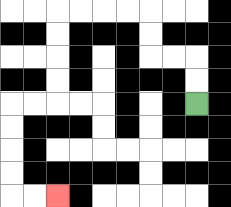{'start': '[8, 4]', 'end': '[2, 8]', 'path_directions': 'U,U,L,L,U,U,L,L,L,L,D,D,D,D,L,L,D,D,D,D,R,R', 'path_coordinates': '[[8, 4], [8, 3], [8, 2], [7, 2], [6, 2], [6, 1], [6, 0], [5, 0], [4, 0], [3, 0], [2, 0], [2, 1], [2, 2], [2, 3], [2, 4], [1, 4], [0, 4], [0, 5], [0, 6], [0, 7], [0, 8], [1, 8], [2, 8]]'}